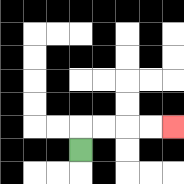{'start': '[3, 6]', 'end': '[7, 5]', 'path_directions': 'U,R,R,R,R', 'path_coordinates': '[[3, 6], [3, 5], [4, 5], [5, 5], [6, 5], [7, 5]]'}